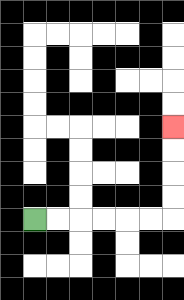{'start': '[1, 9]', 'end': '[7, 5]', 'path_directions': 'R,R,R,R,R,R,U,U,U,U', 'path_coordinates': '[[1, 9], [2, 9], [3, 9], [4, 9], [5, 9], [6, 9], [7, 9], [7, 8], [7, 7], [7, 6], [7, 5]]'}